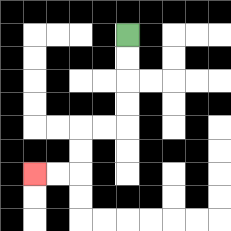{'start': '[5, 1]', 'end': '[1, 7]', 'path_directions': 'D,D,D,D,L,L,D,D,L,L', 'path_coordinates': '[[5, 1], [5, 2], [5, 3], [5, 4], [5, 5], [4, 5], [3, 5], [3, 6], [3, 7], [2, 7], [1, 7]]'}